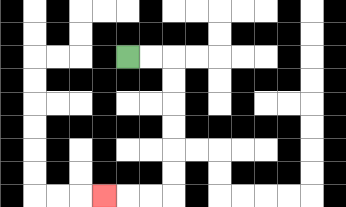{'start': '[5, 2]', 'end': '[4, 8]', 'path_directions': 'R,R,D,D,D,D,D,D,L,L,L', 'path_coordinates': '[[5, 2], [6, 2], [7, 2], [7, 3], [7, 4], [7, 5], [7, 6], [7, 7], [7, 8], [6, 8], [5, 8], [4, 8]]'}